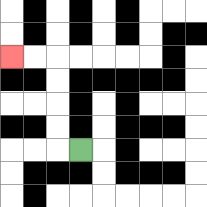{'start': '[3, 6]', 'end': '[0, 2]', 'path_directions': 'L,U,U,U,U,L,L', 'path_coordinates': '[[3, 6], [2, 6], [2, 5], [2, 4], [2, 3], [2, 2], [1, 2], [0, 2]]'}